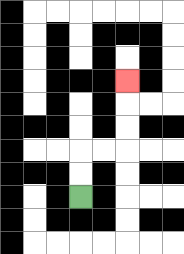{'start': '[3, 8]', 'end': '[5, 3]', 'path_directions': 'U,U,R,R,U,U,U', 'path_coordinates': '[[3, 8], [3, 7], [3, 6], [4, 6], [5, 6], [5, 5], [5, 4], [5, 3]]'}